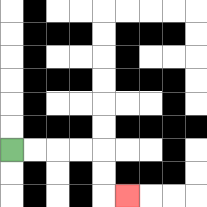{'start': '[0, 6]', 'end': '[5, 8]', 'path_directions': 'R,R,R,R,D,D,R', 'path_coordinates': '[[0, 6], [1, 6], [2, 6], [3, 6], [4, 6], [4, 7], [4, 8], [5, 8]]'}